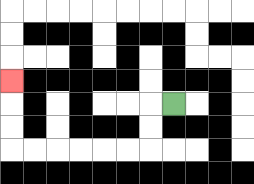{'start': '[7, 4]', 'end': '[0, 3]', 'path_directions': 'L,D,D,L,L,L,L,L,L,U,U,U', 'path_coordinates': '[[7, 4], [6, 4], [6, 5], [6, 6], [5, 6], [4, 6], [3, 6], [2, 6], [1, 6], [0, 6], [0, 5], [0, 4], [0, 3]]'}